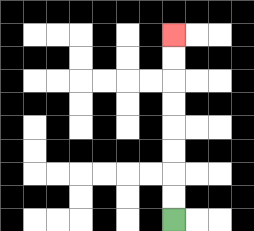{'start': '[7, 9]', 'end': '[7, 1]', 'path_directions': 'U,U,U,U,U,U,U,U', 'path_coordinates': '[[7, 9], [7, 8], [7, 7], [7, 6], [7, 5], [7, 4], [7, 3], [7, 2], [7, 1]]'}